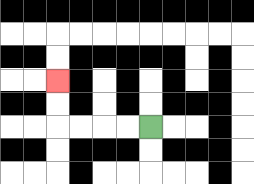{'start': '[6, 5]', 'end': '[2, 3]', 'path_directions': 'L,L,L,L,U,U', 'path_coordinates': '[[6, 5], [5, 5], [4, 5], [3, 5], [2, 5], [2, 4], [2, 3]]'}